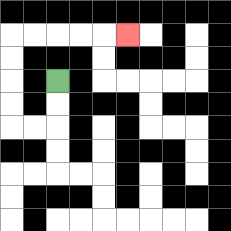{'start': '[2, 3]', 'end': '[5, 1]', 'path_directions': 'D,D,L,L,U,U,U,U,R,R,R,R,R', 'path_coordinates': '[[2, 3], [2, 4], [2, 5], [1, 5], [0, 5], [0, 4], [0, 3], [0, 2], [0, 1], [1, 1], [2, 1], [3, 1], [4, 1], [5, 1]]'}